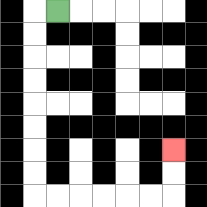{'start': '[2, 0]', 'end': '[7, 6]', 'path_directions': 'L,D,D,D,D,D,D,D,D,R,R,R,R,R,R,U,U', 'path_coordinates': '[[2, 0], [1, 0], [1, 1], [1, 2], [1, 3], [1, 4], [1, 5], [1, 6], [1, 7], [1, 8], [2, 8], [3, 8], [4, 8], [5, 8], [6, 8], [7, 8], [7, 7], [7, 6]]'}